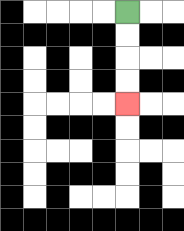{'start': '[5, 0]', 'end': '[5, 4]', 'path_directions': 'D,D,D,D', 'path_coordinates': '[[5, 0], [5, 1], [5, 2], [5, 3], [5, 4]]'}